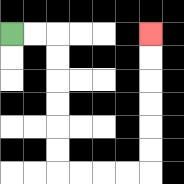{'start': '[0, 1]', 'end': '[6, 1]', 'path_directions': 'R,R,D,D,D,D,D,D,R,R,R,R,U,U,U,U,U,U', 'path_coordinates': '[[0, 1], [1, 1], [2, 1], [2, 2], [2, 3], [2, 4], [2, 5], [2, 6], [2, 7], [3, 7], [4, 7], [5, 7], [6, 7], [6, 6], [6, 5], [6, 4], [6, 3], [6, 2], [6, 1]]'}